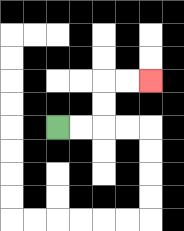{'start': '[2, 5]', 'end': '[6, 3]', 'path_directions': 'R,R,U,U,R,R', 'path_coordinates': '[[2, 5], [3, 5], [4, 5], [4, 4], [4, 3], [5, 3], [6, 3]]'}